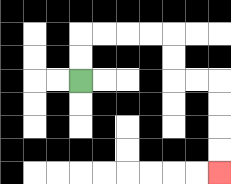{'start': '[3, 3]', 'end': '[9, 7]', 'path_directions': 'U,U,R,R,R,R,D,D,R,R,D,D,D,D', 'path_coordinates': '[[3, 3], [3, 2], [3, 1], [4, 1], [5, 1], [6, 1], [7, 1], [7, 2], [7, 3], [8, 3], [9, 3], [9, 4], [9, 5], [9, 6], [9, 7]]'}